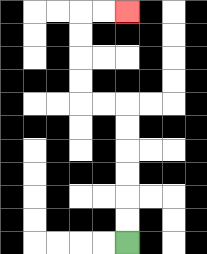{'start': '[5, 10]', 'end': '[5, 0]', 'path_directions': 'U,U,U,U,U,U,L,L,U,U,U,U,R,R', 'path_coordinates': '[[5, 10], [5, 9], [5, 8], [5, 7], [5, 6], [5, 5], [5, 4], [4, 4], [3, 4], [3, 3], [3, 2], [3, 1], [3, 0], [4, 0], [5, 0]]'}